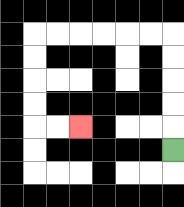{'start': '[7, 6]', 'end': '[3, 5]', 'path_directions': 'U,U,U,U,U,L,L,L,L,L,L,D,D,D,D,R,R', 'path_coordinates': '[[7, 6], [7, 5], [7, 4], [7, 3], [7, 2], [7, 1], [6, 1], [5, 1], [4, 1], [3, 1], [2, 1], [1, 1], [1, 2], [1, 3], [1, 4], [1, 5], [2, 5], [3, 5]]'}